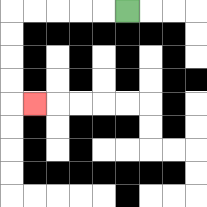{'start': '[5, 0]', 'end': '[1, 4]', 'path_directions': 'L,L,L,L,L,D,D,D,D,R', 'path_coordinates': '[[5, 0], [4, 0], [3, 0], [2, 0], [1, 0], [0, 0], [0, 1], [0, 2], [0, 3], [0, 4], [1, 4]]'}